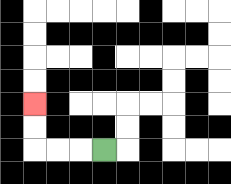{'start': '[4, 6]', 'end': '[1, 4]', 'path_directions': 'L,L,L,U,U', 'path_coordinates': '[[4, 6], [3, 6], [2, 6], [1, 6], [1, 5], [1, 4]]'}